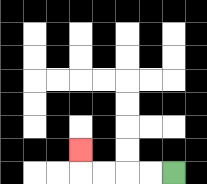{'start': '[7, 7]', 'end': '[3, 6]', 'path_directions': 'L,L,L,L,U', 'path_coordinates': '[[7, 7], [6, 7], [5, 7], [4, 7], [3, 7], [3, 6]]'}